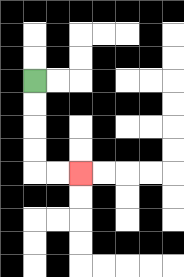{'start': '[1, 3]', 'end': '[3, 7]', 'path_directions': 'D,D,D,D,R,R', 'path_coordinates': '[[1, 3], [1, 4], [1, 5], [1, 6], [1, 7], [2, 7], [3, 7]]'}